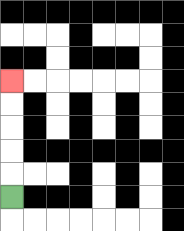{'start': '[0, 8]', 'end': '[0, 3]', 'path_directions': 'U,U,U,U,U', 'path_coordinates': '[[0, 8], [0, 7], [0, 6], [0, 5], [0, 4], [0, 3]]'}